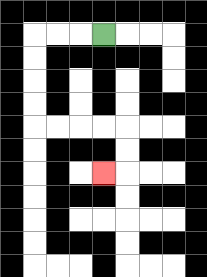{'start': '[4, 1]', 'end': '[4, 7]', 'path_directions': 'L,L,L,D,D,D,D,R,R,R,R,D,D,L', 'path_coordinates': '[[4, 1], [3, 1], [2, 1], [1, 1], [1, 2], [1, 3], [1, 4], [1, 5], [2, 5], [3, 5], [4, 5], [5, 5], [5, 6], [5, 7], [4, 7]]'}